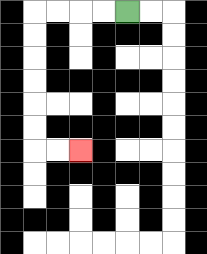{'start': '[5, 0]', 'end': '[3, 6]', 'path_directions': 'L,L,L,L,D,D,D,D,D,D,R,R', 'path_coordinates': '[[5, 0], [4, 0], [3, 0], [2, 0], [1, 0], [1, 1], [1, 2], [1, 3], [1, 4], [1, 5], [1, 6], [2, 6], [3, 6]]'}